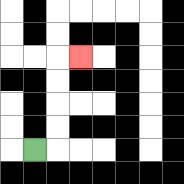{'start': '[1, 6]', 'end': '[3, 2]', 'path_directions': 'R,U,U,U,U,R', 'path_coordinates': '[[1, 6], [2, 6], [2, 5], [2, 4], [2, 3], [2, 2], [3, 2]]'}